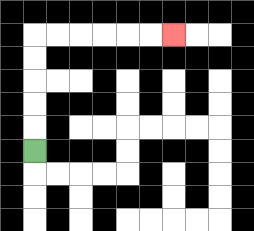{'start': '[1, 6]', 'end': '[7, 1]', 'path_directions': 'U,U,U,U,U,R,R,R,R,R,R', 'path_coordinates': '[[1, 6], [1, 5], [1, 4], [1, 3], [1, 2], [1, 1], [2, 1], [3, 1], [4, 1], [5, 1], [6, 1], [7, 1]]'}